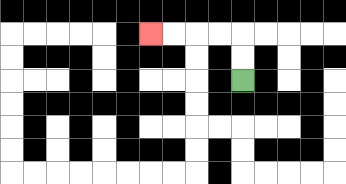{'start': '[10, 3]', 'end': '[6, 1]', 'path_directions': 'U,U,L,L,L,L', 'path_coordinates': '[[10, 3], [10, 2], [10, 1], [9, 1], [8, 1], [7, 1], [6, 1]]'}